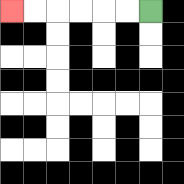{'start': '[6, 0]', 'end': '[0, 0]', 'path_directions': 'L,L,L,L,L,L', 'path_coordinates': '[[6, 0], [5, 0], [4, 0], [3, 0], [2, 0], [1, 0], [0, 0]]'}